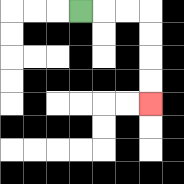{'start': '[3, 0]', 'end': '[6, 4]', 'path_directions': 'R,R,R,D,D,D,D', 'path_coordinates': '[[3, 0], [4, 0], [5, 0], [6, 0], [6, 1], [6, 2], [6, 3], [6, 4]]'}